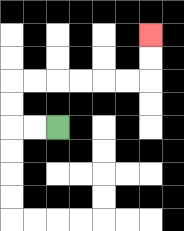{'start': '[2, 5]', 'end': '[6, 1]', 'path_directions': 'L,L,U,U,R,R,R,R,R,R,U,U', 'path_coordinates': '[[2, 5], [1, 5], [0, 5], [0, 4], [0, 3], [1, 3], [2, 3], [3, 3], [4, 3], [5, 3], [6, 3], [6, 2], [6, 1]]'}